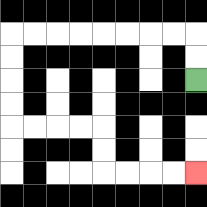{'start': '[8, 3]', 'end': '[8, 7]', 'path_directions': 'U,U,L,L,L,L,L,L,L,L,D,D,D,D,R,R,R,R,D,D,R,R,R,R', 'path_coordinates': '[[8, 3], [8, 2], [8, 1], [7, 1], [6, 1], [5, 1], [4, 1], [3, 1], [2, 1], [1, 1], [0, 1], [0, 2], [0, 3], [0, 4], [0, 5], [1, 5], [2, 5], [3, 5], [4, 5], [4, 6], [4, 7], [5, 7], [6, 7], [7, 7], [8, 7]]'}